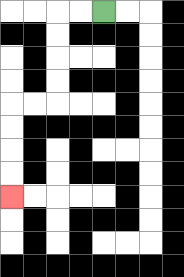{'start': '[4, 0]', 'end': '[0, 8]', 'path_directions': 'L,L,D,D,D,D,L,L,D,D,D,D', 'path_coordinates': '[[4, 0], [3, 0], [2, 0], [2, 1], [2, 2], [2, 3], [2, 4], [1, 4], [0, 4], [0, 5], [0, 6], [0, 7], [0, 8]]'}